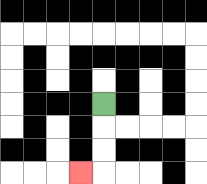{'start': '[4, 4]', 'end': '[3, 7]', 'path_directions': 'D,D,D,L', 'path_coordinates': '[[4, 4], [4, 5], [4, 6], [4, 7], [3, 7]]'}